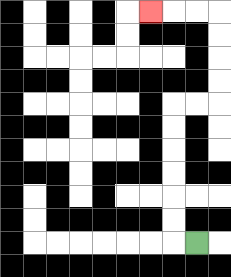{'start': '[8, 10]', 'end': '[6, 0]', 'path_directions': 'L,U,U,U,U,U,U,R,R,U,U,U,U,L,L,L', 'path_coordinates': '[[8, 10], [7, 10], [7, 9], [7, 8], [7, 7], [7, 6], [7, 5], [7, 4], [8, 4], [9, 4], [9, 3], [9, 2], [9, 1], [9, 0], [8, 0], [7, 0], [6, 0]]'}